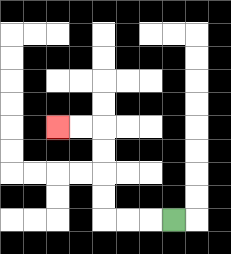{'start': '[7, 9]', 'end': '[2, 5]', 'path_directions': 'L,L,L,U,U,U,U,L,L', 'path_coordinates': '[[7, 9], [6, 9], [5, 9], [4, 9], [4, 8], [4, 7], [4, 6], [4, 5], [3, 5], [2, 5]]'}